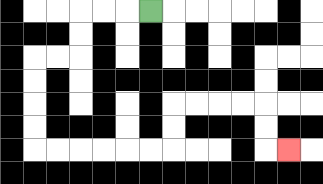{'start': '[6, 0]', 'end': '[12, 6]', 'path_directions': 'L,L,L,D,D,L,L,D,D,D,D,R,R,R,R,R,R,U,U,R,R,R,R,D,D,R', 'path_coordinates': '[[6, 0], [5, 0], [4, 0], [3, 0], [3, 1], [3, 2], [2, 2], [1, 2], [1, 3], [1, 4], [1, 5], [1, 6], [2, 6], [3, 6], [4, 6], [5, 6], [6, 6], [7, 6], [7, 5], [7, 4], [8, 4], [9, 4], [10, 4], [11, 4], [11, 5], [11, 6], [12, 6]]'}